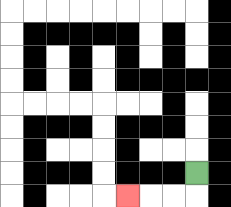{'start': '[8, 7]', 'end': '[5, 8]', 'path_directions': 'D,L,L,L', 'path_coordinates': '[[8, 7], [8, 8], [7, 8], [6, 8], [5, 8]]'}